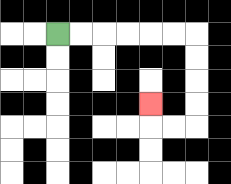{'start': '[2, 1]', 'end': '[6, 4]', 'path_directions': 'R,R,R,R,R,R,D,D,D,D,L,L,U', 'path_coordinates': '[[2, 1], [3, 1], [4, 1], [5, 1], [6, 1], [7, 1], [8, 1], [8, 2], [8, 3], [8, 4], [8, 5], [7, 5], [6, 5], [6, 4]]'}